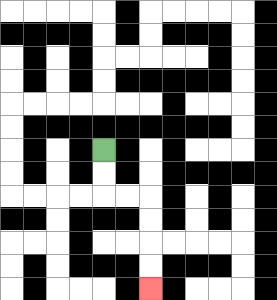{'start': '[4, 6]', 'end': '[6, 12]', 'path_directions': 'D,D,R,R,D,D,D,D', 'path_coordinates': '[[4, 6], [4, 7], [4, 8], [5, 8], [6, 8], [6, 9], [6, 10], [6, 11], [6, 12]]'}